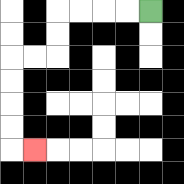{'start': '[6, 0]', 'end': '[1, 6]', 'path_directions': 'L,L,L,L,D,D,L,L,D,D,D,D,R', 'path_coordinates': '[[6, 0], [5, 0], [4, 0], [3, 0], [2, 0], [2, 1], [2, 2], [1, 2], [0, 2], [0, 3], [0, 4], [0, 5], [0, 6], [1, 6]]'}